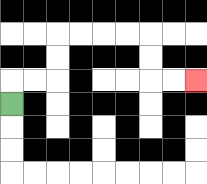{'start': '[0, 4]', 'end': '[8, 3]', 'path_directions': 'U,R,R,U,U,R,R,R,R,D,D,R,R', 'path_coordinates': '[[0, 4], [0, 3], [1, 3], [2, 3], [2, 2], [2, 1], [3, 1], [4, 1], [5, 1], [6, 1], [6, 2], [6, 3], [7, 3], [8, 3]]'}